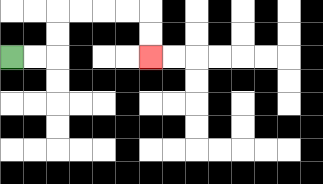{'start': '[0, 2]', 'end': '[6, 2]', 'path_directions': 'R,R,U,U,R,R,R,R,D,D', 'path_coordinates': '[[0, 2], [1, 2], [2, 2], [2, 1], [2, 0], [3, 0], [4, 0], [5, 0], [6, 0], [6, 1], [6, 2]]'}